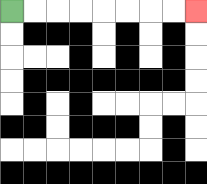{'start': '[0, 0]', 'end': '[8, 0]', 'path_directions': 'R,R,R,R,R,R,R,R', 'path_coordinates': '[[0, 0], [1, 0], [2, 0], [3, 0], [4, 0], [5, 0], [6, 0], [7, 0], [8, 0]]'}